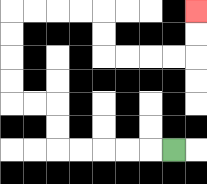{'start': '[7, 6]', 'end': '[8, 0]', 'path_directions': 'L,L,L,L,L,U,U,L,L,U,U,U,U,R,R,R,R,D,D,R,R,R,R,U,U', 'path_coordinates': '[[7, 6], [6, 6], [5, 6], [4, 6], [3, 6], [2, 6], [2, 5], [2, 4], [1, 4], [0, 4], [0, 3], [0, 2], [0, 1], [0, 0], [1, 0], [2, 0], [3, 0], [4, 0], [4, 1], [4, 2], [5, 2], [6, 2], [7, 2], [8, 2], [8, 1], [8, 0]]'}